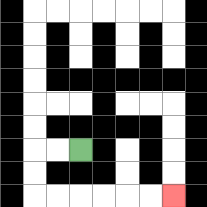{'start': '[3, 6]', 'end': '[7, 8]', 'path_directions': 'L,L,D,D,R,R,R,R,R,R', 'path_coordinates': '[[3, 6], [2, 6], [1, 6], [1, 7], [1, 8], [2, 8], [3, 8], [4, 8], [5, 8], [6, 8], [7, 8]]'}